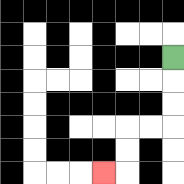{'start': '[7, 2]', 'end': '[4, 7]', 'path_directions': 'D,D,D,L,L,D,D,L', 'path_coordinates': '[[7, 2], [7, 3], [7, 4], [7, 5], [6, 5], [5, 5], [5, 6], [5, 7], [4, 7]]'}